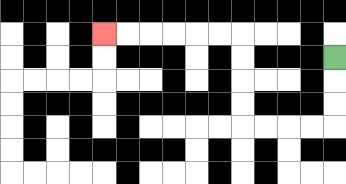{'start': '[14, 2]', 'end': '[4, 1]', 'path_directions': 'D,D,D,L,L,L,L,U,U,U,U,L,L,L,L,L,L', 'path_coordinates': '[[14, 2], [14, 3], [14, 4], [14, 5], [13, 5], [12, 5], [11, 5], [10, 5], [10, 4], [10, 3], [10, 2], [10, 1], [9, 1], [8, 1], [7, 1], [6, 1], [5, 1], [4, 1]]'}